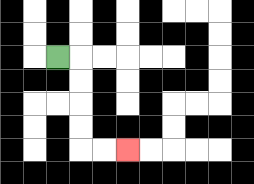{'start': '[2, 2]', 'end': '[5, 6]', 'path_directions': 'R,D,D,D,D,R,R', 'path_coordinates': '[[2, 2], [3, 2], [3, 3], [3, 4], [3, 5], [3, 6], [4, 6], [5, 6]]'}